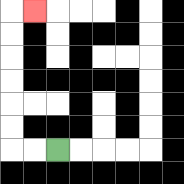{'start': '[2, 6]', 'end': '[1, 0]', 'path_directions': 'L,L,U,U,U,U,U,U,R', 'path_coordinates': '[[2, 6], [1, 6], [0, 6], [0, 5], [0, 4], [0, 3], [0, 2], [0, 1], [0, 0], [1, 0]]'}